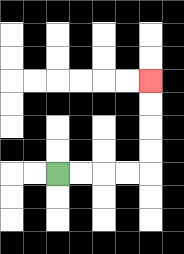{'start': '[2, 7]', 'end': '[6, 3]', 'path_directions': 'R,R,R,R,U,U,U,U', 'path_coordinates': '[[2, 7], [3, 7], [4, 7], [5, 7], [6, 7], [6, 6], [6, 5], [6, 4], [6, 3]]'}